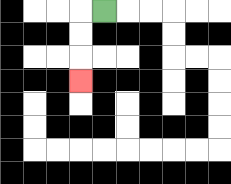{'start': '[4, 0]', 'end': '[3, 3]', 'path_directions': 'L,D,D,D', 'path_coordinates': '[[4, 0], [3, 0], [3, 1], [3, 2], [3, 3]]'}